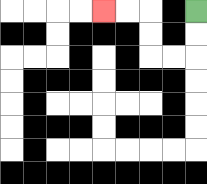{'start': '[8, 0]', 'end': '[4, 0]', 'path_directions': 'D,D,L,L,U,U,L,L', 'path_coordinates': '[[8, 0], [8, 1], [8, 2], [7, 2], [6, 2], [6, 1], [6, 0], [5, 0], [4, 0]]'}